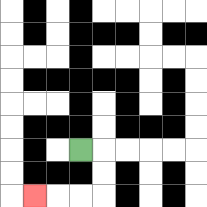{'start': '[3, 6]', 'end': '[1, 8]', 'path_directions': 'R,D,D,L,L,L', 'path_coordinates': '[[3, 6], [4, 6], [4, 7], [4, 8], [3, 8], [2, 8], [1, 8]]'}